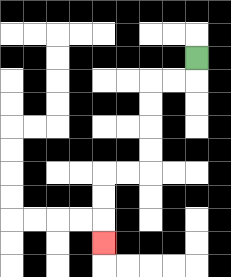{'start': '[8, 2]', 'end': '[4, 10]', 'path_directions': 'D,L,L,D,D,D,D,L,L,D,D,D', 'path_coordinates': '[[8, 2], [8, 3], [7, 3], [6, 3], [6, 4], [6, 5], [6, 6], [6, 7], [5, 7], [4, 7], [4, 8], [4, 9], [4, 10]]'}